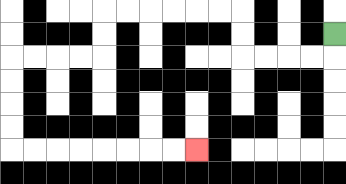{'start': '[14, 1]', 'end': '[8, 6]', 'path_directions': 'D,L,L,L,L,U,U,L,L,L,L,L,L,D,D,L,L,L,L,D,D,D,D,R,R,R,R,R,R,R,R', 'path_coordinates': '[[14, 1], [14, 2], [13, 2], [12, 2], [11, 2], [10, 2], [10, 1], [10, 0], [9, 0], [8, 0], [7, 0], [6, 0], [5, 0], [4, 0], [4, 1], [4, 2], [3, 2], [2, 2], [1, 2], [0, 2], [0, 3], [0, 4], [0, 5], [0, 6], [1, 6], [2, 6], [3, 6], [4, 6], [5, 6], [6, 6], [7, 6], [8, 6]]'}